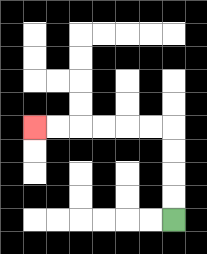{'start': '[7, 9]', 'end': '[1, 5]', 'path_directions': 'U,U,U,U,L,L,L,L,L,L', 'path_coordinates': '[[7, 9], [7, 8], [7, 7], [7, 6], [7, 5], [6, 5], [5, 5], [4, 5], [3, 5], [2, 5], [1, 5]]'}